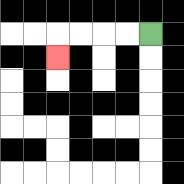{'start': '[6, 1]', 'end': '[2, 2]', 'path_directions': 'L,L,L,L,D', 'path_coordinates': '[[6, 1], [5, 1], [4, 1], [3, 1], [2, 1], [2, 2]]'}